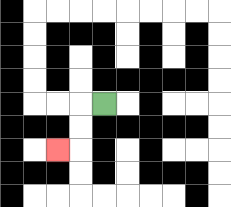{'start': '[4, 4]', 'end': '[2, 6]', 'path_directions': 'L,D,D,L', 'path_coordinates': '[[4, 4], [3, 4], [3, 5], [3, 6], [2, 6]]'}